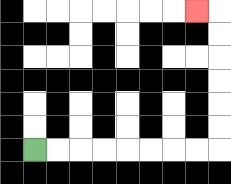{'start': '[1, 6]', 'end': '[8, 0]', 'path_directions': 'R,R,R,R,R,R,R,R,U,U,U,U,U,U,L', 'path_coordinates': '[[1, 6], [2, 6], [3, 6], [4, 6], [5, 6], [6, 6], [7, 6], [8, 6], [9, 6], [9, 5], [9, 4], [9, 3], [9, 2], [9, 1], [9, 0], [8, 0]]'}